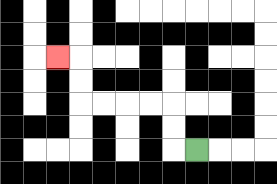{'start': '[8, 6]', 'end': '[2, 2]', 'path_directions': 'L,U,U,L,L,L,L,U,U,L', 'path_coordinates': '[[8, 6], [7, 6], [7, 5], [7, 4], [6, 4], [5, 4], [4, 4], [3, 4], [3, 3], [3, 2], [2, 2]]'}